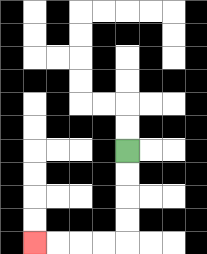{'start': '[5, 6]', 'end': '[1, 10]', 'path_directions': 'D,D,D,D,L,L,L,L', 'path_coordinates': '[[5, 6], [5, 7], [5, 8], [5, 9], [5, 10], [4, 10], [3, 10], [2, 10], [1, 10]]'}